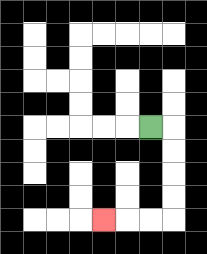{'start': '[6, 5]', 'end': '[4, 9]', 'path_directions': 'R,D,D,D,D,L,L,L', 'path_coordinates': '[[6, 5], [7, 5], [7, 6], [7, 7], [7, 8], [7, 9], [6, 9], [5, 9], [4, 9]]'}